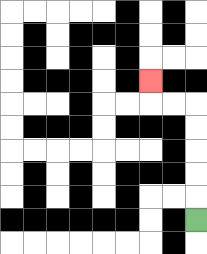{'start': '[8, 9]', 'end': '[6, 3]', 'path_directions': 'U,U,U,U,U,L,L,U', 'path_coordinates': '[[8, 9], [8, 8], [8, 7], [8, 6], [8, 5], [8, 4], [7, 4], [6, 4], [6, 3]]'}